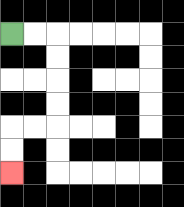{'start': '[0, 1]', 'end': '[0, 7]', 'path_directions': 'R,R,D,D,D,D,L,L,D,D', 'path_coordinates': '[[0, 1], [1, 1], [2, 1], [2, 2], [2, 3], [2, 4], [2, 5], [1, 5], [0, 5], [0, 6], [0, 7]]'}